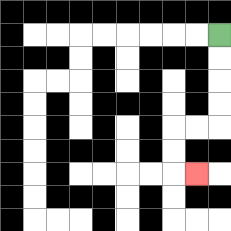{'start': '[9, 1]', 'end': '[8, 7]', 'path_directions': 'D,D,D,D,L,L,D,D,R', 'path_coordinates': '[[9, 1], [9, 2], [9, 3], [9, 4], [9, 5], [8, 5], [7, 5], [7, 6], [7, 7], [8, 7]]'}